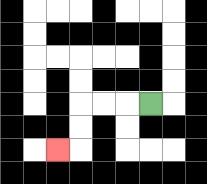{'start': '[6, 4]', 'end': '[2, 6]', 'path_directions': 'L,L,L,D,D,L', 'path_coordinates': '[[6, 4], [5, 4], [4, 4], [3, 4], [3, 5], [3, 6], [2, 6]]'}